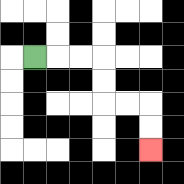{'start': '[1, 2]', 'end': '[6, 6]', 'path_directions': 'R,R,R,D,D,R,R,D,D', 'path_coordinates': '[[1, 2], [2, 2], [3, 2], [4, 2], [4, 3], [4, 4], [5, 4], [6, 4], [6, 5], [6, 6]]'}